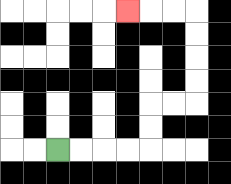{'start': '[2, 6]', 'end': '[5, 0]', 'path_directions': 'R,R,R,R,U,U,R,R,U,U,U,U,L,L,L', 'path_coordinates': '[[2, 6], [3, 6], [4, 6], [5, 6], [6, 6], [6, 5], [6, 4], [7, 4], [8, 4], [8, 3], [8, 2], [8, 1], [8, 0], [7, 0], [6, 0], [5, 0]]'}